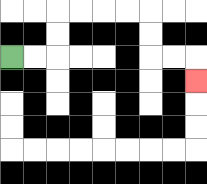{'start': '[0, 2]', 'end': '[8, 3]', 'path_directions': 'R,R,U,U,R,R,R,R,D,D,R,R,D', 'path_coordinates': '[[0, 2], [1, 2], [2, 2], [2, 1], [2, 0], [3, 0], [4, 0], [5, 0], [6, 0], [6, 1], [6, 2], [7, 2], [8, 2], [8, 3]]'}